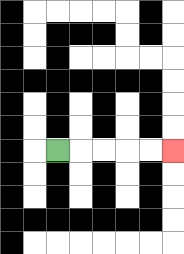{'start': '[2, 6]', 'end': '[7, 6]', 'path_directions': 'R,R,R,R,R', 'path_coordinates': '[[2, 6], [3, 6], [4, 6], [5, 6], [6, 6], [7, 6]]'}